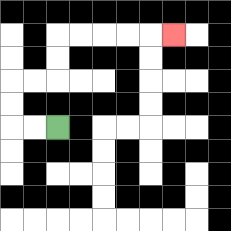{'start': '[2, 5]', 'end': '[7, 1]', 'path_directions': 'L,L,U,U,R,R,U,U,R,R,R,R,R', 'path_coordinates': '[[2, 5], [1, 5], [0, 5], [0, 4], [0, 3], [1, 3], [2, 3], [2, 2], [2, 1], [3, 1], [4, 1], [5, 1], [6, 1], [7, 1]]'}